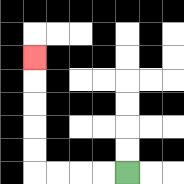{'start': '[5, 7]', 'end': '[1, 2]', 'path_directions': 'L,L,L,L,U,U,U,U,U', 'path_coordinates': '[[5, 7], [4, 7], [3, 7], [2, 7], [1, 7], [1, 6], [1, 5], [1, 4], [1, 3], [1, 2]]'}